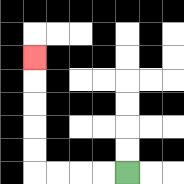{'start': '[5, 7]', 'end': '[1, 2]', 'path_directions': 'L,L,L,L,U,U,U,U,U', 'path_coordinates': '[[5, 7], [4, 7], [3, 7], [2, 7], [1, 7], [1, 6], [1, 5], [1, 4], [1, 3], [1, 2]]'}